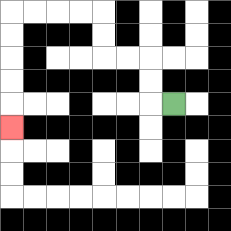{'start': '[7, 4]', 'end': '[0, 5]', 'path_directions': 'L,U,U,L,L,U,U,L,L,L,L,D,D,D,D,D', 'path_coordinates': '[[7, 4], [6, 4], [6, 3], [6, 2], [5, 2], [4, 2], [4, 1], [4, 0], [3, 0], [2, 0], [1, 0], [0, 0], [0, 1], [0, 2], [0, 3], [0, 4], [0, 5]]'}